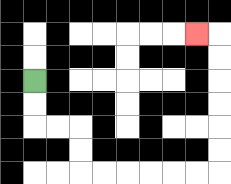{'start': '[1, 3]', 'end': '[8, 1]', 'path_directions': 'D,D,R,R,D,D,R,R,R,R,R,R,U,U,U,U,U,U,L', 'path_coordinates': '[[1, 3], [1, 4], [1, 5], [2, 5], [3, 5], [3, 6], [3, 7], [4, 7], [5, 7], [6, 7], [7, 7], [8, 7], [9, 7], [9, 6], [9, 5], [9, 4], [9, 3], [9, 2], [9, 1], [8, 1]]'}